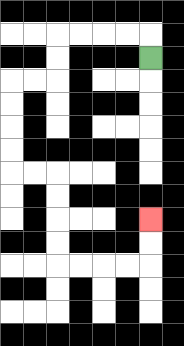{'start': '[6, 2]', 'end': '[6, 9]', 'path_directions': 'U,L,L,L,L,D,D,L,L,D,D,D,D,R,R,D,D,D,D,R,R,R,R,U,U', 'path_coordinates': '[[6, 2], [6, 1], [5, 1], [4, 1], [3, 1], [2, 1], [2, 2], [2, 3], [1, 3], [0, 3], [0, 4], [0, 5], [0, 6], [0, 7], [1, 7], [2, 7], [2, 8], [2, 9], [2, 10], [2, 11], [3, 11], [4, 11], [5, 11], [6, 11], [6, 10], [6, 9]]'}